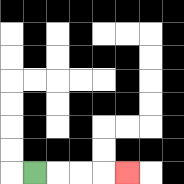{'start': '[1, 7]', 'end': '[5, 7]', 'path_directions': 'R,R,R,R', 'path_coordinates': '[[1, 7], [2, 7], [3, 7], [4, 7], [5, 7]]'}